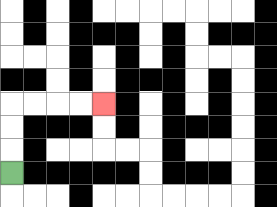{'start': '[0, 7]', 'end': '[4, 4]', 'path_directions': 'U,U,U,R,R,R,R', 'path_coordinates': '[[0, 7], [0, 6], [0, 5], [0, 4], [1, 4], [2, 4], [3, 4], [4, 4]]'}